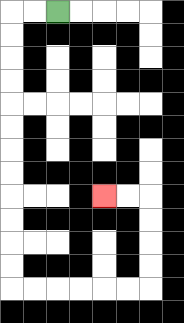{'start': '[2, 0]', 'end': '[4, 8]', 'path_directions': 'L,L,D,D,D,D,D,D,D,D,D,D,D,D,R,R,R,R,R,R,U,U,U,U,L,L', 'path_coordinates': '[[2, 0], [1, 0], [0, 0], [0, 1], [0, 2], [0, 3], [0, 4], [0, 5], [0, 6], [0, 7], [0, 8], [0, 9], [0, 10], [0, 11], [0, 12], [1, 12], [2, 12], [3, 12], [4, 12], [5, 12], [6, 12], [6, 11], [6, 10], [6, 9], [6, 8], [5, 8], [4, 8]]'}